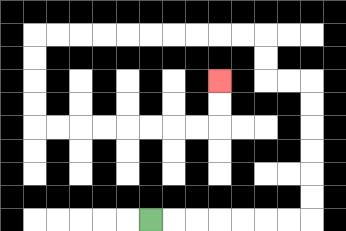{'start': '[6, 9]', 'end': '[9, 3]', 'path_directions': 'R,R,R,R,R,R,R,U,U,U,U,U,U,L,L,U,U,L,L,L,L,L,L,L,L,L,L,D,D,D,D,R,R,R,R,R,R,R,R,U,U', 'path_coordinates': '[[6, 9], [7, 9], [8, 9], [9, 9], [10, 9], [11, 9], [12, 9], [13, 9], [13, 8], [13, 7], [13, 6], [13, 5], [13, 4], [13, 3], [12, 3], [11, 3], [11, 2], [11, 1], [10, 1], [9, 1], [8, 1], [7, 1], [6, 1], [5, 1], [4, 1], [3, 1], [2, 1], [1, 1], [1, 2], [1, 3], [1, 4], [1, 5], [2, 5], [3, 5], [4, 5], [5, 5], [6, 5], [7, 5], [8, 5], [9, 5], [9, 4], [9, 3]]'}